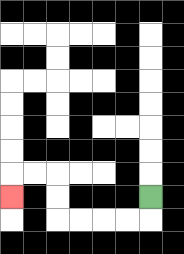{'start': '[6, 8]', 'end': '[0, 8]', 'path_directions': 'D,L,L,L,L,U,U,L,L,D', 'path_coordinates': '[[6, 8], [6, 9], [5, 9], [4, 9], [3, 9], [2, 9], [2, 8], [2, 7], [1, 7], [0, 7], [0, 8]]'}